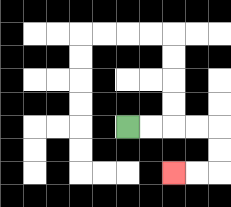{'start': '[5, 5]', 'end': '[7, 7]', 'path_directions': 'R,R,R,R,D,D,L,L', 'path_coordinates': '[[5, 5], [6, 5], [7, 5], [8, 5], [9, 5], [9, 6], [9, 7], [8, 7], [7, 7]]'}